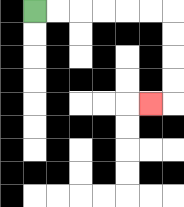{'start': '[1, 0]', 'end': '[6, 4]', 'path_directions': 'R,R,R,R,R,R,D,D,D,D,L', 'path_coordinates': '[[1, 0], [2, 0], [3, 0], [4, 0], [5, 0], [6, 0], [7, 0], [7, 1], [7, 2], [7, 3], [7, 4], [6, 4]]'}